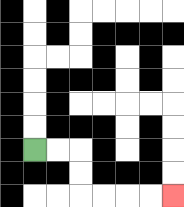{'start': '[1, 6]', 'end': '[7, 8]', 'path_directions': 'R,R,D,D,R,R,R,R', 'path_coordinates': '[[1, 6], [2, 6], [3, 6], [3, 7], [3, 8], [4, 8], [5, 8], [6, 8], [7, 8]]'}